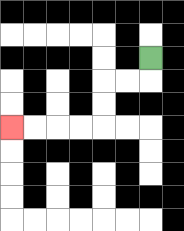{'start': '[6, 2]', 'end': '[0, 5]', 'path_directions': 'D,L,L,D,D,L,L,L,L', 'path_coordinates': '[[6, 2], [6, 3], [5, 3], [4, 3], [4, 4], [4, 5], [3, 5], [2, 5], [1, 5], [0, 5]]'}